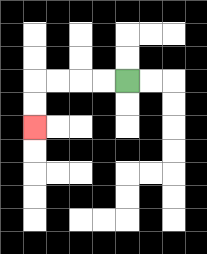{'start': '[5, 3]', 'end': '[1, 5]', 'path_directions': 'L,L,L,L,D,D', 'path_coordinates': '[[5, 3], [4, 3], [3, 3], [2, 3], [1, 3], [1, 4], [1, 5]]'}